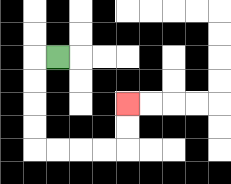{'start': '[2, 2]', 'end': '[5, 4]', 'path_directions': 'L,D,D,D,D,R,R,R,R,U,U', 'path_coordinates': '[[2, 2], [1, 2], [1, 3], [1, 4], [1, 5], [1, 6], [2, 6], [3, 6], [4, 6], [5, 6], [5, 5], [5, 4]]'}